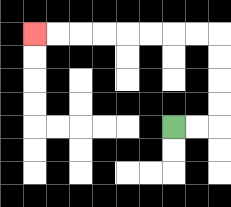{'start': '[7, 5]', 'end': '[1, 1]', 'path_directions': 'R,R,U,U,U,U,L,L,L,L,L,L,L,L', 'path_coordinates': '[[7, 5], [8, 5], [9, 5], [9, 4], [9, 3], [9, 2], [9, 1], [8, 1], [7, 1], [6, 1], [5, 1], [4, 1], [3, 1], [2, 1], [1, 1]]'}